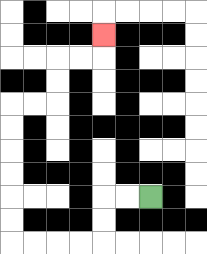{'start': '[6, 8]', 'end': '[4, 1]', 'path_directions': 'L,L,D,D,L,L,L,L,U,U,U,U,U,U,R,R,U,U,R,R,U', 'path_coordinates': '[[6, 8], [5, 8], [4, 8], [4, 9], [4, 10], [3, 10], [2, 10], [1, 10], [0, 10], [0, 9], [0, 8], [0, 7], [0, 6], [0, 5], [0, 4], [1, 4], [2, 4], [2, 3], [2, 2], [3, 2], [4, 2], [4, 1]]'}